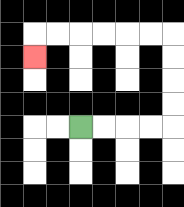{'start': '[3, 5]', 'end': '[1, 2]', 'path_directions': 'R,R,R,R,U,U,U,U,L,L,L,L,L,L,D', 'path_coordinates': '[[3, 5], [4, 5], [5, 5], [6, 5], [7, 5], [7, 4], [7, 3], [7, 2], [7, 1], [6, 1], [5, 1], [4, 1], [3, 1], [2, 1], [1, 1], [1, 2]]'}